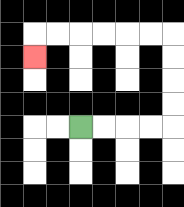{'start': '[3, 5]', 'end': '[1, 2]', 'path_directions': 'R,R,R,R,U,U,U,U,L,L,L,L,L,L,D', 'path_coordinates': '[[3, 5], [4, 5], [5, 5], [6, 5], [7, 5], [7, 4], [7, 3], [7, 2], [7, 1], [6, 1], [5, 1], [4, 1], [3, 1], [2, 1], [1, 1], [1, 2]]'}